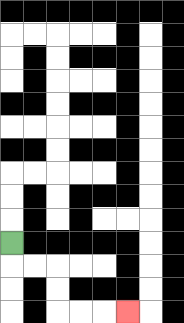{'start': '[0, 10]', 'end': '[5, 13]', 'path_directions': 'D,R,R,D,D,R,R,R', 'path_coordinates': '[[0, 10], [0, 11], [1, 11], [2, 11], [2, 12], [2, 13], [3, 13], [4, 13], [5, 13]]'}